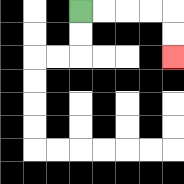{'start': '[3, 0]', 'end': '[7, 2]', 'path_directions': 'R,R,R,R,D,D', 'path_coordinates': '[[3, 0], [4, 0], [5, 0], [6, 0], [7, 0], [7, 1], [7, 2]]'}